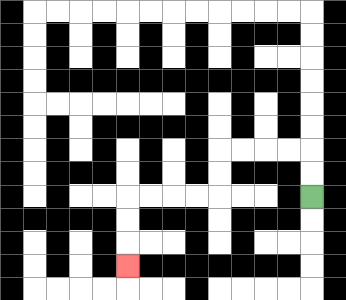{'start': '[13, 8]', 'end': '[5, 11]', 'path_directions': 'U,U,L,L,L,L,D,D,L,L,L,L,D,D,D', 'path_coordinates': '[[13, 8], [13, 7], [13, 6], [12, 6], [11, 6], [10, 6], [9, 6], [9, 7], [9, 8], [8, 8], [7, 8], [6, 8], [5, 8], [5, 9], [5, 10], [5, 11]]'}